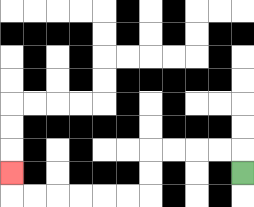{'start': '[10, 7]', 'end': '[0, 7]', 'path_directions': 'U,L,L,L,L,D,D,L,L,L,L,L,L,U', 'path_coordinates': '[[10, 7], [10, 6], [9, 6], [8, 6], [7, 6], [6, 6], [6, 7], [6, 8], [5, 8], [4, 8], [3, 8], [2, 8], [1, 8], [0, 8], [0, 7]]'}